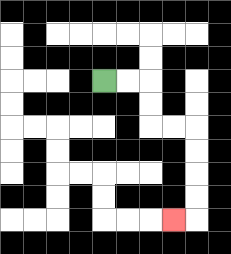{'start': '[4, 3]', 'end': '[7, 9]', 'path_directions': 'R,R,D,D,R,R,D,D,D,D,L', 'path_coordinates': '[[4, 3], [5, 3], [6, 3], [6, 4], [6, 5], [7, 5], [8, 5], [8, 6], [8, 7], [8, 8], [8, 9], [7, 9]]'}